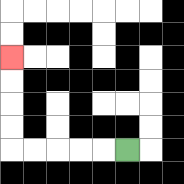{'start': '[5, 6]', 'end': '[0, 2]', 'path_directions': 'L,L,L,L,L,U,U,U,U', 'path_coordinates': '[[5, 6], [4, 6], [3, 6], [2, 6], [1, 6], [0, 6], [0, 5], [0, 4], [0, 3], [0, 2]]'}